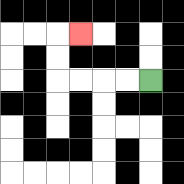{'start': '[6, 3]', 'end': '[3, 1]', 'path_directions': 'L,L,L,L,U,U,R', 'path_coordinates': '[[6, 3], [5, 3], [4, 3], [3, 3], [2, 3], [2, 2], [2, 1], [3, 1]]'}